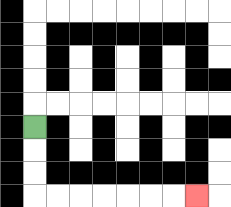{'start': '[1, 5]', 'end': '[8, 8]', 'path_directions': 'D,D,D,R,R,R,R,R,R,R', 'path_coordinates': '[[1, 5], [1, 6], [1, 7], [1, 8], [2, 8], [3, 8], [4, 8], [5, 8], [6, 8], [7, 8], [8, 8]]'}